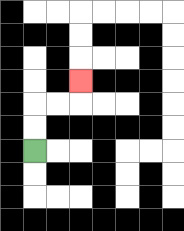{'start': '[1, 6]', 'end': '[3, 3]', 'path_directions': 'U,U,R,R,U', 'path_coordinates': '[[1, 6], [1, 5], [1, 4], [2, 4], [3, 4], [3, 3]]'}